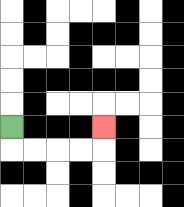{'start': '[0, 5]', 'end': '[4, 5]', 'path_directions': 'D,R,R,R,R,U', 'path_coordinates': '[[0, 5], [0, 6], [1, 6], [2, 6], [3, 6], [4, 6], [4, 5]]'}